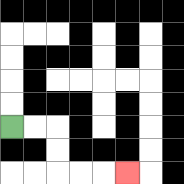{'start': '[0, 5]', 'end': '[5, 7]', 'path_directions': 'R,R,D,D,R,R,R', 'path_coordinates': '[[0, 5], [1, 5], [2, 5], [2, 6], [2, 7], [3, 7], [4, 7], [5, 7]]'}